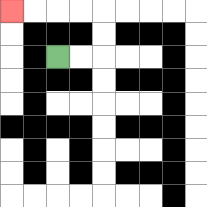{'start': '[2, 2]', 'end': '[0, 0]', 'path_directions': 'R,R,U,U,L,L,L,L', 'path_coordinates': '[[2, 2], [3, 2], [4, 2], [4, 1], [4, 0], [3, 0], [2, 0], [1, 0], [0, 0]]'}